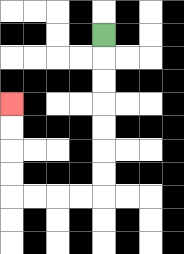{'start': '[4, 1]', 'end': '[0, 4]', 'path_directions': 'D,D,D,D,D,D,D,L,L,L,L,U,U,U,U', 'path_coordinates': '[[4, 1], [4, 2], [4, 3], [4, 4], [4, 5], [4, 6], [4, 7], [4, 8], [3, 8], [2, 8], [1, 8], [0, 8], [0, 7], [0, 6], [0, 5], [0, 4]]'}